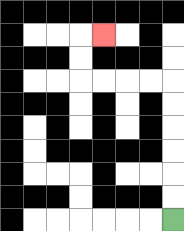{'start': '[7, 9]', 'end': '[4, 1]', 'path_directions': 'U,U,U,U,U,U,L,L,L,L,U,U,R', 'path_coordinates': '[[7, 9], [7, 8], [7, 7], [7, 6], [7, 5], [7, 4], [7, 3], [6, 3], [5, 3], [4, 3], [3, 3], [3, 2], [3, 1], [4, 1]]'}